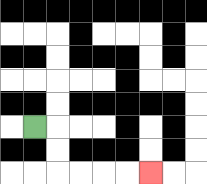{'start': '[1, 5]', 'end': '[6, 7]', 'path_directions': 'R,D,D,R,R,R,R', 'path_coordinates': '[[1, 5], [2, 5], [2, 6], [2, 7], [3, 7], [4, 7], [5, 7], [6, 7]]'}